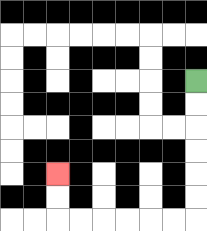{'start': '[8, 3]', 'end': '[2, 7]', 'path_directions': 'D,D,D,D,D,D,L,L,L,L,L,L,U,U', 'path_coordinates': '[[8, 3], [8, 4], [8, 5], [8, 6], [8, 7], [8, 8], [8, 9], [7, 9], [6, 9], [5, 9], [4, 9], [3, 9], [2, 9], [2, 8], [2, 7]]'}